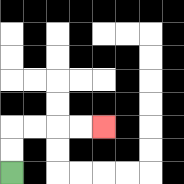{'start': '[0, 7]', 'end': '[4, 5]', 'path_directions': 'U,U,R,R,R,R', 'path_coordinates': '[[0, 7], [0, 6], [0, 5], [1, 5], [2, 5], [3, 5], [4, 5]]'}